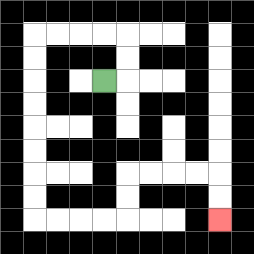{'start': '[4, 3]', 'end': '[9, 9]', 'path_directions': 'R,U,U,L,L,L,L,D,D,D,D,D,D,D,D,R,R,R,R,U,U,R,R,R,R,D,D', 'path_coordinates': '[[4, 3], [5, 3], [5, 2], [5, 1], [4, 1], [3, 1], [2, 1], [1, 1], [1, 2], [1, 3], [1, 4], [1, 5], [1, 6], [1, 7], [1, 8], [1, 9], [2, 9], [3, 9], [4, 9], [5, 9], [5, 8], [5, 7], [6, 7], [7, 7], [8, 7], [9, 7], [9, 8], [9, 9]]'}